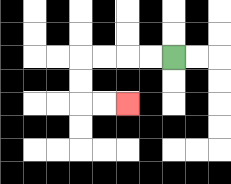{'start': '[7, 2]', 'end': '[5, 4]', 'path_directions': 'L,L,L,L,D,D,R,R', 'path_coordinates': '[[7, 2], [6, 2], [5, 2], [4, 2], [3, 2], [3, 3], [3, 4], [4, 4], [5, 4]]'}